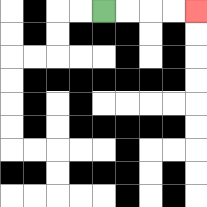{'start': '[4, 0]', 'end': '[8, 0]', 'path_directions': 'R,R,R,R', 'path_coordinates': '[[4, 0], [5, 0], [6, 0], [7, 0], [8, 0]]'}